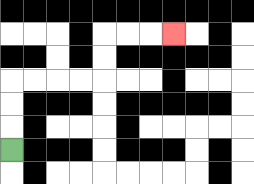{'start': '[0, 6]', 'end': '[7, 1]', 'path_directions': 'U,U,U,R,R,R,R,U,U,R,R,R', 'path_coordinates': '[[0, 6], [0, 5], [0, 4], [0, 3], [1, 3], [2, 3], [3, 3], [4, 3], [4, 2], [4, 1], [5, 1], [6, 1], [7, 1]]'}